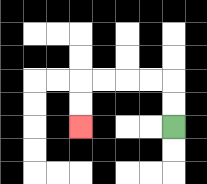{'start': '[7, 5]', 'end': '[3, 5]', 'path_directions': 'U,U,L,L,L,L,D,D', 'path_coordinates': '[[7, 5], [7, 4], [7, 3], [6, 3], [5, 3], [4, 3], [3, 3], [3, 4], [3, 5]]'}